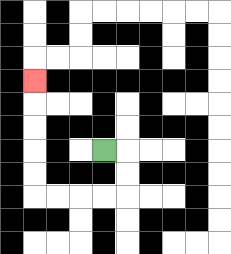{'start': '[4, 6]', 'end': '[1, 3]', 'path_directions': 'R,D,D,L,L,L,L,U,U,U,U,U', 'path_coordinates': '[[4, 6], [5, 6], [5, 7], [5, 8], [4, 8], [3, 8], [2, 8], [1, 8], [1, 7], [1, 6], [1, 5], [1, 4], [1, 3]]'}